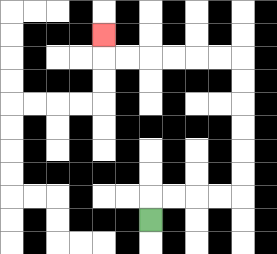{'start': '[6, 9]', 'end': '[4, 1]', 'path_directions': 'U,R,R,R,R,U,U,U,U,U,U,L,L,L,L,L,L,U', 'path_coordinates': '[[6, 9], [6, 8], [7, 8], [8, 8], [9, 8], [10, 8], [10, 7], [10, 6], [10, 5], [10, 4], [10, 3], [10, 2], [9, 2], [8, 2], [7, 2], [6, 2], [5, 2], [4, 2], [4, 1]]'}